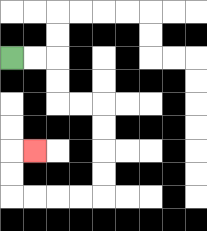{'start': '[0, 2]', 'end': '[1, 6]', 'path_directions': 'R,R,D,D,R,R,D,D,D,D,L,L,L,L,U,U,R', 'path_coordinates': '[[0, 2], [1, 2], [2, 2], [2, 3], [2, 4], [3, 4], [4, 4], [4, 5], [4, 6], [4, 7], [4, 8], [3, 8], [2, 8], [1, 8], [0, 8], [0, 7], [0, 6], [1, 6]]'}